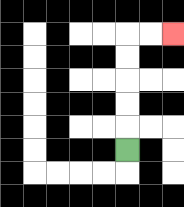{'start': '[5, 6]', 'end': '[7, 1]', 'path_directions': 'U,U,U,U,U,R,R', 'path_coordinates': '[[5, 6], [5, 5], [5, 4], [5, 3], [5, 2], [5, 1], [6, 1], [7, 1]]'}